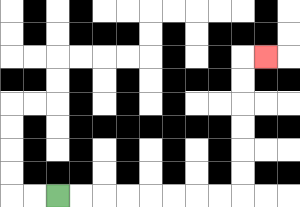{'start': '[2, 8]', 'end': '[11, 2]', 'path_directions': 'R,R,R,R,R,R,R,R,U,U,U,U,U,U,R', 'path_coordinates': '[[2, 8], [3, 8], [4, 8], [5, 8], [6, 8], [7, 8], [8, 8], [9, 8], [10, 8], [10, 7], [10, 6], [10, 5], [10, 4], [10, 3], [10, 2], [11, 2]]'}